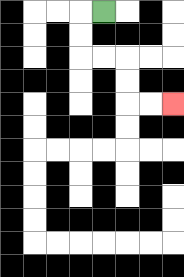{'start': '[4, 0]', 'end': '[7, 4]', 'path_directions': 'L,D,D,R,R,D,D,R,R', 'path_coordinates': '[[4, 0], [3, 0], [3, 1], [3, 2], [4, 2], [5, 2], [5, 3], [5, 4], [6, 4], [7, 4]]'}